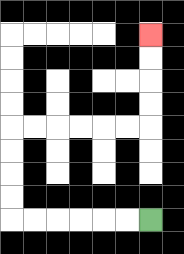{'start': '[6, 9]', 'end': '[6, 1]', 'path_directions': 'L,L,L,L,L,L,U,U,U,U,R,R,R,R,R,R,U,U,U,U', 'path_coordinates': '[[6, 9], [5, 9], [4, 9], [3, 9], [2, 9], [1, 9], [0, 9], [0, 8], [0, 7], [0, 6], [0, 5], [1, 5], [2, 5], [3, 5], [4, 5], [5, 5], [6, 5], [6, 4], [6, 3], [6, 2], [6, 1]]'}